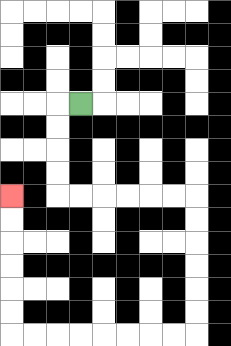{'start': '[3, 4]', 'end': '[0, 8]', 'path_directions': 'L,D,D,D,D,R,R,R,R,R,R,D,D,D,D,D,D,L,L,L,L,L,L,L,L,U,U,U,U,U,U', 'path_coordinates': '[[3, 4], [2, 4], [2, 5], [2, 6], [2, 7], [2, 8], [3, 8], [4, 8], [5, 8], [6, 8], [7, 8], [8, 8], [8, 9], [8, 10], [8, 11], [8, 12], [8, 13], [8, 14], [7, 14], [6, 14], [5, 14], [4, 14], [3, 14], [2, 14], [1, 14], [0, 14], [0, 13], [0, 12], [0, 11], [0, 10], [0, 9], [0, 8]]'}